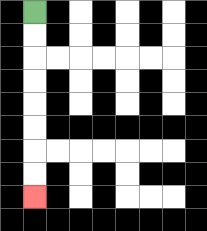{'start': '[1, 0]', 'end': '[1, 8]', 'path_directions': 'D,D,D,D,D,D,D,D', 'path_coordinates': '[[1, 0], [1, 1], [1, 2], [1, 3], [1, 4], [1, 5], [1, 6], [1, 7], [1, 8]]'}